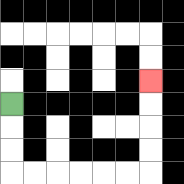{'start': '[0, 4]', 'end': '[6, 3]', 'path_directions': 'D,D,D,R,R,R,R,R,R,U,U,U,U', 'path_coordinates': '[[0, 4], [0, 5], [0, 6], [0, 7], [1, 7], [2, 7], [3, 7], [4, 7], [5, 7], [6, 7], [6, 6], [6, 5], [6, 4], [6, 3]]'}